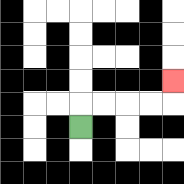{'start': '[3, 5]', 'end': '[7, 3]', 'path_directions': 'U,R,R,R,R,U', 'path_coordinates': '[[3, 5], [3, 4], [4, 4], [5, 4], [6, 4], [7, 4], [7, 3]]'}